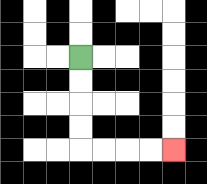{'start': '[3, 2]', 'end': '[7, 6]', 'path_directions': 'D,D,D,D,R,R,R,R', 'path_coordinates': '[[3, 2], [3, 3], [3, 4], [3, 5], [3, 6], [4, 6], [5, 6], [6, 6], [7, 6]]'}